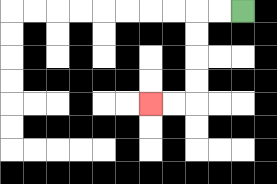{'start': '[10, 0]', 'end': '[6, 4]', 'path_directions': 'L,L,D,D,D,D,L,L', 'path_coordinates': '[[10, 0], [9, 0], [8, 0], [8, 1], [8, 2], [8, 3], [8, 4], [7, 4], [6, 4]]'}